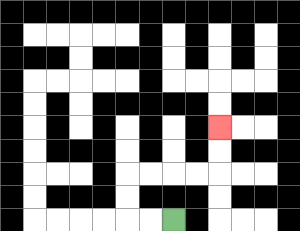{'start': '[7, 9]', 'end': '[9, 5]', 'path_directions': 'L,L,U,U,R,R,R,R,U,U', 'path_coordinates': '[[7, 9], [6, 9], [5, 9], [5, 8], [5, 7], [6, 7], [7, 7], [8, 7], [9, 7], [9, 6], [9, 5]]'}